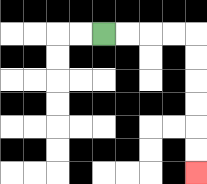{'start': '[4, 1]', 'end': '[8, 7]', 'path_directions': 'R,R,R,R,D,D,D,D,D,D', 'path_coordinates': '[[4, 1], [5, 1], [6, 1], [7, 1], [8, 1], [8, 2], [8, 3], [8, 4], [8, 5], [8, 6], [8, 7]]'}